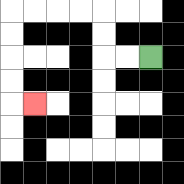{'start': '[6, 2]', 'end': '[1, 4]', 'path_directions': 'L,L,U,U,L,L,L,L,D,D,D,D,R', 'path_coordinates': '[[6, 2], [5, 2], [4, 2], [4, 1], [4, 0], [3, 0], [2, 0], [1, 0], [0, 0], [0, 1], [0, 2], [0, 3], [0, 4], [1, 4]]'}